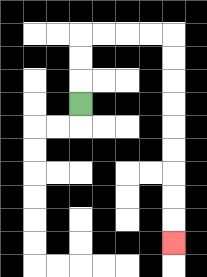{'start': '[3, 4]', 'end': '[7, 10]', 'path_directions': 'U,U,U,R,R,R,R,D,D,D,D,D,D,D,D,D', 'path_coordinates': '[[3, 4], [3, 3], [3, 2], [3, 1], [4, 1], [5, 1], [6, 1], [7, 1], [7, 2], [7, 3], [7, 4], [7, 5], [7, 6], [7, 7], [7, 8], [7, 9], [7, 10]]'}